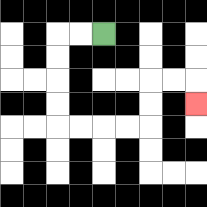{'start': '[4, 1]', 'end': '[8, 4]', 'path_directions': 'L,L,D,D,D,D,R,R,R,R,U,U,R,R,D', 'path_coordinates': '[[4, 1], [3, 1], [2, 1], [2, 2], [2, 3], [2, 4], [2, 5], [3, 5], [4, 5], [5, 5], [6, 5], [6, 4], [6, 3], [7, 3], [8, 3], [8, 4]]'}